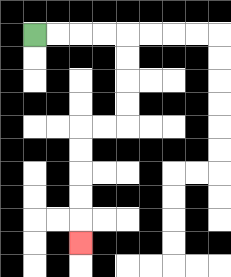{'start': '[1, 1]', 'end': '[3, 10]', 'path_directions': 'R,R,R,R,D,D,D,D,L,L,D,D,D,D,D', 'path_coordinates': '[[1, 1], [2, 1], [3, 1], [4, 1], [5, 1], [5, 2], [5, 3], [5, 4], [5, 5], [4, 5], [3, 5], [3, 6], [3, 7], [3, 8], [3, 9], [3, 10]]'}